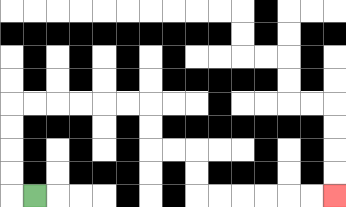{'start': '[1, 8]', 'end': '[14, 8]', 'path_directions': 'L,U,U,U,U,R,R,R,R,R,R,D,D,R,R,D,D,R,R,R,R,R,R', 'path_coordinates': '[[1, 8], [0, 8], [0, 7], [0, 6], [0, 5], [0, 4], [1, 4], [2, 4], [3, 4], [4, 4], [5, 4], [6, 4], [6, 5], [6, 6], [7, 6], [8, 6], [8, 7], [8, 8], [9, 8], [10, 8], [11, 8], [12, 8], [13, 8], [14, 8]]'}